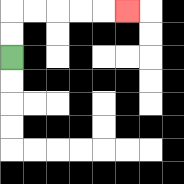{'start': '[0, 2]', 'end': '[5, 0]', 'path_directions': 'U,U,R,R,R,R,R', 'path_coordinates': '[[0, 2], [0, 1], [0, 0], [1, 0], [2, 0], [3, 0], [4, 0], [5, 0]]'}